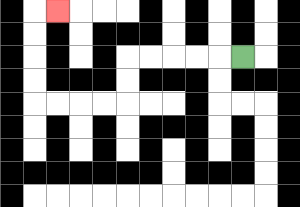{'start': '[10, 2]', 'end': '[2, 0]', 'path_directions': 'L,L,L,L,L,D,D,L,L,L,L,U,U,U,U,R', 'path_coordinates': '[[10, 2], [9, 2], [8, 2], [7, 2], [6, 2], [5, 2], [5, 3], [5, 4], [4, 4], [3, 4], [2, 4], [1, 4], [1, 3], [1, 2], [1, 1], [1, 0], [2, 0]]'}